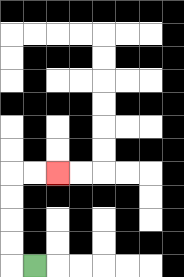{'start': '[1, 11]', 'end': '[2, 7]', 'path_directions': 'L,U,U,U,U,R,R', 'path_coordinates': '[[1, 11], [0, 11], [0, 10], [0, 9], [0, 8], [0, 7], [1, 7], [2, 7]]'}